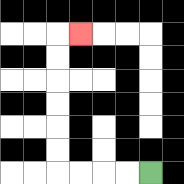{'start': '[6, 7]', 'end': '[3, 1]', 'path_directions': 'L,L,L,L,U,U,U,U,U,U,R', 'path_coordinates': '[[6, 7], [5, 7], [4, 7], [3, 7], [2, 7], [2, 6], [2, 5], [2, 4], [2, 3], [2, 2], [2, 1], [3, 1]]'}